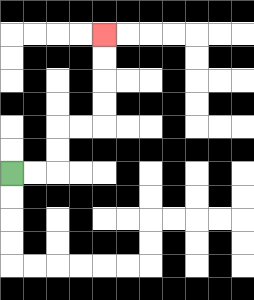{'start': '[0, 7]', 'end': '[4, 1]', 'path_directions': 'R,R,U,U,R,R,U,U,U,U', 'path_coordinates': '[[0, 7], [1, 7], [2, 7], [2, 6], [2, 5], [3, 5], [4, 5], [4, 4], [4, 3], [4, 2], [4, 1]]'}